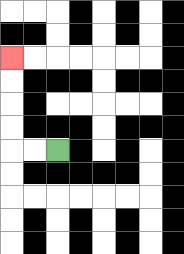{'start': '[2, 6]', 'end': '[0, 2]', 'path_directions': 'L,L,U,U,U,U', 'path_coordinates': '[[2, 6], [1, 6], [0, 6], [0, 5], [0, 4], [0, 3], [0, 2]]'}